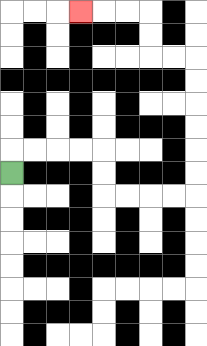{'start': '[0, 7]', 'end': '[3, 0]', 'path_directions': 'U,R,R,R,R,D,D,R,R,R,R,U,U,U,U,U,U,L,L,U,U,L,L,L', 'path_coordinates': '[[0, 7], [0, 6], [1, 6], [2, 6], [3, 6], [4, 6], [4, 7], [4, 8], [5, 8], [6, 8], [7, 8], [8, 8], [8, 7], [8, 6], [8, 5], [8, 4], [8, 3], [8, 2], [7, 2], [6, 2], [6, 1], [6, 0], [5, 0], [4, 0], [3, 0]]'}